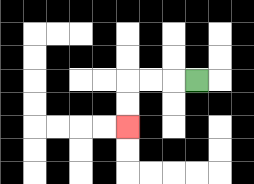{'start': '[8, 3]', 'end': '[5, 5]', 'path_directions': 'L,L,L,D,D', 'path_coordinates': '[[8, 3], [7, 3], [6, 3], [5, 3], [5, 4], [5, 5]]'}